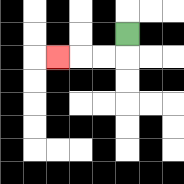{'start': '[5, 1]', 'end': '[2, 2]', 'path_directions': 'D,L,L,L', 'path_coordinates': '[[5, 1], [5, 2], [4, 2], [3, 2], [2, 2]]'}